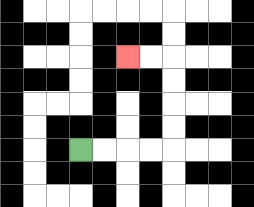{'start': '[3, 6]', 'end': '[5, 2]', 'path_directions': 'R,R,R,R,U,U,U,U,L,L', 'path_coordinates': '[[3, 6], [4, 6], [5, 6], [6, 6], [7, 6], [7, 5], [7, 4], [7, 3], [7, 2], [6, 2], [5, 2]]'}